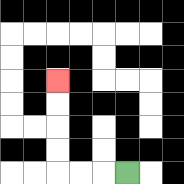{'start': '[5, 7]', 'end': '[2, 3]', 'path_directions': 'L,L,L,U,U,U,U', 'path_coordinates': '[[5, 7], [4, 7], [3, 7], [2, 7], [2, 6], [2, 5], [2, 4], [2, 3]]'}